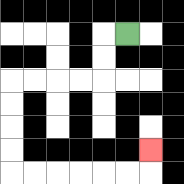{'start': '[5, 1]', 'end': '[6, 6]', 'path_directions': 'L,D,D,L,L,L,L,D,D,D,D,R,R,R,R,R,R,U', 'path_coordinates': '[[5, 1], [4, 1], [4, 2], [4, 3], [3, 3], [2, 3], [1, 3], [0, 3], [0, 4], [0, 5], [0, 6], [0, 7], [1, 7], [2, 7], [3, 7], [4, 7], [5, 7], [6, 7], [6, 6]]'}